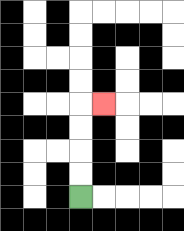{'start': '[3, 8]', 'end': '[4, 4]', 'path_directions': 'U,U,U,U,R', 'path_coordinates': '[[3, 8], [3, 7], [3, 6], [3, 5], [3, 4], [4, 4]]'}